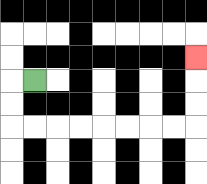{'start': '[1, 3]', 'end': '[8, 2]', 'path_directions': 'L,D,D,R,R,R,R,R,R,R,R,U,U,U', 'path_coordinates': '[[1, 3], [0, 3], [0, 4], [0, 5], [1, 5], [2, 5], [3, 5], [4, 5], [5, 5], [6, 5], [7, 5], [8, 5], [8, 4], [8, 3], [8, 2]]'}